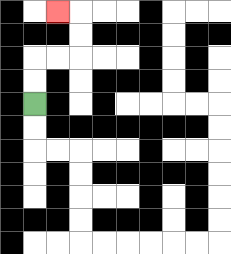{'start': '[1, 4]', 'end': '[2, 0]', 'path_directions': 'U,U,R,R,U,U,L', 'path_coordinates': '[[1, 4], [1, 3], [1, 2], [2, 2], [3, 2], [3, 1], [3, 0], [2, 0]]'}